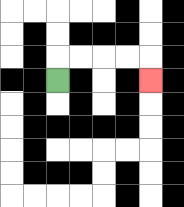{'start': '[2, 3]', 'end': '[6, 3]', 'path_directions': 'U,R,R,R,R,D', 'path_coordinates': '[[2, 3], [2, 2], [3, 2], [4, 2], [5, 2], [6, 2], [6, 3]]'}